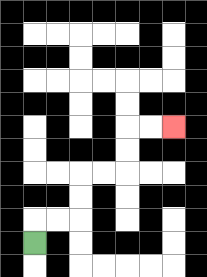{'start': '[1, 10]', 'end': '[7, 5]', 'path_directions': 'U,R,R,U,U,R,R,U,U,R,R', 'path_coordinates': '[[1, 10], [1, 9], [2, 9], [3, 9], [3, 8], [3, 7], [4, 7], [5, 7], [5, 6], [5, 5], [6, 5], [7, 5]]'}